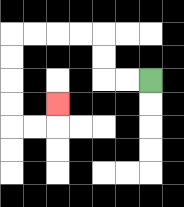{'start': '[6, 3]', 'end': '[2, 4]', 'path_directions': 'L,L,U,U,L,L,L,L,D,D,D,D,R,R,U', 'path_coordinates': '[[6, 3], [5, 3], [4, 3], [4, 2], [4, 1], [3, 1], [2, 1], [1, 1], [0, 1], [0, 2], [0, 3], [0, 4], [0, 5], [1, 5], [2, 5], [2, 4]]'}